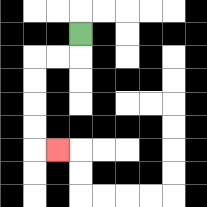{'start': '[3, 1]', 'end': '[2, 6]', 'path_directions': 'D,L,L,D,D,D,D,R', 'path_coordinates': '[[3, 1], [3, 2], [2, 2], [1, 2], [1, 3], [1, 4], [1, 5], [1, 6], [2, 6]]'}